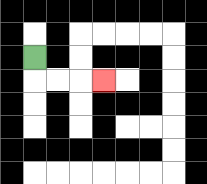{'start': '[1, 2]', 'end': '[4, 3]', 'path_directions': 'D,R,R,R', 'path_coordinates': '[[1, 2], [1, 3], [2, 3], [3, 3], [4, 3]]'}